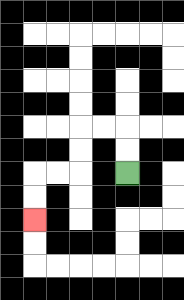{'start': '[5, 7]', 'end': '[1, 9]', 'path_directions': 'U,U,L,L,D,D,L,L,D,D', 'path_coordinates': '[[5, 7], [5, 6], [5, 5], [4, 5], [3, 5], [3, 6], [3, 7], [2, 7], [1, 7], [1, 8], [1, 9]]'}